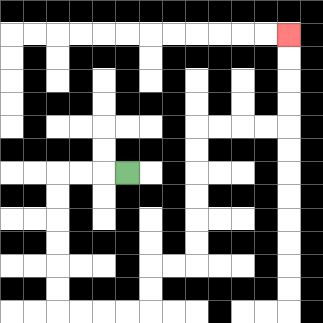{'start': '[5, 7]', 'end': '[12, 1]', 'path_directions': 'L,L,L,D,D,D,D,D,D,R,R,R,R,U,U,R,R,U,U,U,U,U,U,R,R,R,R,U,U,U,U', 'path_coordinates': '[[5, 7], [4, 7], [3, 7], [2, 7], [2, 8], [2, 9], [2, 10], [2, 11], [2, 12], [2, 13], [3, 13], [4, 13], [5, 13], [6, 13], [6, 12], [6, 11], [7, 11], [8, 11], [8, 10], [8, 9], [8, 8], [8, 7], [8, 6], [8, 5], [9, 5], [10, 5], [11, 5], [12, 5], [12, 4], [12, 3], [12, 2], [12, 1]]'}